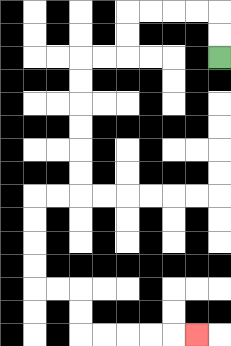{'start': '[9, 2]', 'end': '[8, 14]', 'path_directions': 'U,U,L,L,L,L,D,D,L,L,D,D,D,D,D,D,L,L,D,D,D,D,R,R,D,D,R,R,R,R,R', 'path_coordinates': '[[9, 2], [9, 1], [9, 0], [8, 0], [7, 0], [6, 0], [5, 0], [5, 1], [5, 2], [4, 2], [3, 2], [3, 3], [3, 4], [3, 5], [3, 6], [3, 7], [3, 8], [2, 8], [1, 8], [1, 9], [1, 10], [1, 11], [1, 12], [2, 12], [3, 12], [3, 13], [3, 14], [4, 14], [5, 14], [6, 14], [7, 14], [8, 14]]'}